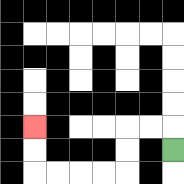{'start': '[7, 6]', 'end': '[1, 5]', 'path_directions': 'U,L,L,D,D,L,L,L,L,U,U', 'path_coordinates': '[[7, 6], [7, 5], [6, 5], [5, 5], [5, 6], [5, 7], [4, 7], [3, 7], [2, 7], [1, 7], [1, 6], [1, 5]]'}